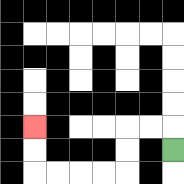{'start': '[7, 6]', 'end': '[1, 5]', 'path_directions': 'U,L,L,D,D,L,L,L,L,U,U', 'path_coordinates': '[[7, 6], [7, 5], [6, 5], [5, 5], [5, 6], [5, 7], [4, 7], [3, 7], [2, 7], [1, 7], [1, 6], [1, 5]]'}